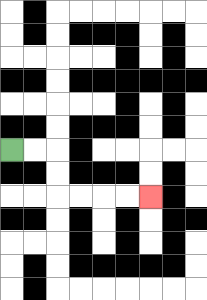{'start': '[0, 6]', 'end': '[6, 8]', 'path_directions': 'R,R,D,D,R,R,R,R', 'path_coordinates': '[[0, 6], [1, 6], [2, 6], [2, 7], [2, 8], [3, 8], [4, 8], [5, 8], [6, 8]]'}